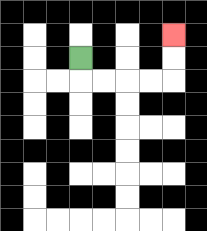{'start': '[3, 2]', 'end': '[7, 1]', 'path_directions': 'D,R,R,R,R,U,U', 'path_coordinates': '[[3, 2], [3, 3], [4, 3], [5, 3], [6, 3], [7, 3], [7, 2], [7, 1]]'}